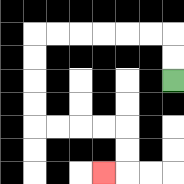{'start': '[7, 3]', 'end': '[4, 7]', 'path_directions': 'U,U,L,L,L,L,L,L,D,D,D,D,R,R,R,R,D,D,L', 'path_coordinates': '[[7, 3], [7, 2], [7, 1], [6, 1], [5, 1], [4, 1], [3, 1], [2, 1], [1, 1], [1, 2], [1, 3], [1, 4], [1, 5], [2, 5], [3, 5], [4, 5], [5, 5], [5, 6], [5, 7], [4, 7]]'}